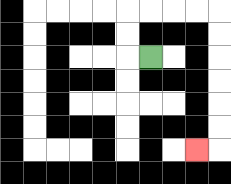{'start': '[6, 2]', 'end': '[8, 6]', 'path_directions': 'L,U,U,R,R,R,R,D,D,D,D,D,D,L', 'path_coordinates': '[[6, 2], [5, 2], [5, 1], [5, 0], [6, 0], [7, 0], [8, 0], [9, 0], [9, 1], [9, 2], [9, 3], [9, 4], [9, 5], [9, 6], [8, 6]]'}